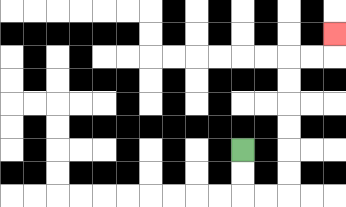{'start': '[10, 6]', 'end': '[14, 1]', 'path_directions': 'D,D,R,R,U,U,U,U,U,U,R,R,U', 'path_coordinates': '[[10, 6], [10, 7], [10, 8], [11, 8], [12, 8], [12, 7], [12, 6], [12, 5], [12, 4], [12, 3], [12, 2], [13, 2], [14, 2], [14, 1]]'}